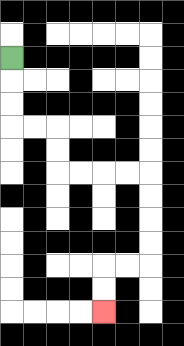{'start': '[0, 2]', 'end': '[4, 13]', 'path_directions': 'D,D,D,R,R,D,D,R,R,R,R,D,D,D,D,L,L,D,D', 'path_coordinates': '[[0, 2], [0, 3], [0, 4], [0, 5], [1, 5], [2, 5], [2, 6], [2, 7], [3, 7], [4, 7], [5, 7], [6, 7], [6, 8], [6, 9], [6, 10], [6, 11], [5, 11], [4, 11], [4, 12], [4, 13]]'}